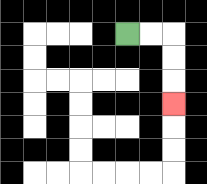{'start': '[5, 1]', 'end': '[7, 4]', 'path_directions': 'R,R,D,D,D', 'path_coordinates': '[[5, 1], [6, 1], [7, 1], [7, 2], [7, 3], [7, 4]]'}